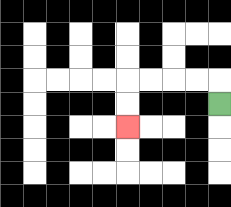{'start': '[9, 4]', 'end': '[5, 5]', 'path_directions': 'U,L,L,L,L,D,D', 'path_coordinates': '[[9, 4], [9, 3], [8, 3], [7, 3], [6, 3], [5, 3], [5, 4], [5, 5]]'}